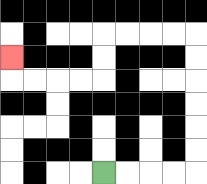{'start': '[4, 7]', 'end': '[0, 2]', 'path_directions': 'R,R,R,R,U,U,U,U,U,U,L,L,L,L,D,D,L,L,L,L,U', 'path_coordinates': '[[4, 7], [5, 7], [6, 7], [7, 7], [8, 7], [8, 6], [8, 5], [8, 4], [8, 3], [8, 2], [8, 1], [7, 1], [6, 1], [5, 1], [4, 1], [4, 2], [4, 3], [3, 3], [2, 3], [1, 3], [0, 3], [0, 2]]'}